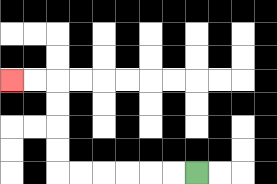{'start': '[8, 7]', 'end': '[0, 3]', 'path_directions': 'L,L,L,L,L,L,U,U,U,U,L,L', 'path_coordinates': '[[8, 7], [7, 7], [6, 7], [5, 7], [4, 7], [3, 7], [2, 7], [2, 6], [2, 5], [2, 4], [2, 3], [1, 3], [0, 3]]'}